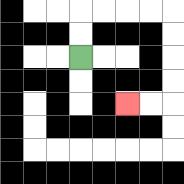{'start': '[3, 2]', 'end': '[5, 4]', 'path_directions': 'U,U,R,R,R,R,D,D,D,D,L,L', 'path_coordinates': '[[3, 2], [3, 1], [3, 0], [4, 0], [5, 0], [6, 0], [7, 0], [7, 1], [7, 2], [7, 3], [7, 4], [6, 4], [5, 4]]'}